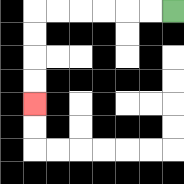{'start': '[7, 0]', 'end': '[1, 4]', 'path_directions': 'L,L,L,L,L,L,D,D,D,D', 'path_coordinates': '[[7, 0], [6, 0], [5, 0], [4, 0], [3, 0], [2, 0], [1, 0], [1, 1], [1, 2], [1, 3], [1, 4]]'}